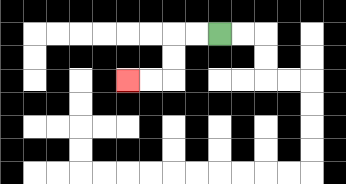{'start': '[9, 1]', 'end': '[5, 3]', 'path_directions': 'L,L,D,D,L,L', 'path_coordinates': '[[9, 1], [8, 1], [7, 1], [7, 2], [7, 3], [6, 3], [5, 3]]'}